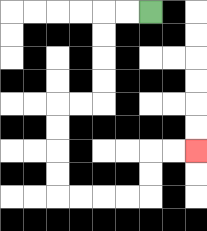{'start': '[6, 0]', 'end': '[8, 6]', 'path_directions': 'L,L,D,D,D,D,L,L,D,D,D,D,R,R,R,R,U,U,R,R', 'path_coordinates': '[[6, 0], [5, 0], [4, 0], [4, 1], [4, 2], [4, 3], [4, 4], [3, 4], [2, 4], [2, 5], [2, 6], [2, 7], [2, 8], [3, 8], [4, 8], [5, 8], [6, 8], [6, 7], [6, 6], [7, 6], [8, 6]]'}